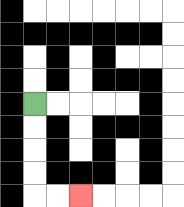{'start': '[1, 4]', 'end': '[3, 8]', 'path_directions': 'D,D,D,D,R,R', 'path_coordinates': '[[1, 4], [1, 5], [1, 6], [1, 7], [1, 8], [2, 8], [3, 8]]'}